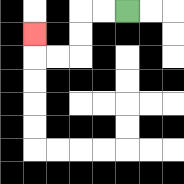{'start': '[5, 0]', 'end': '[1, 1]', 'path_directions': 'L,L,D,D,L,L,U', 'path_coordinates': '[[5, 0], [4, 0], [3, 0], [3, 1], [3, 2], [2, 2], [1, 2], [1, 1]]'}